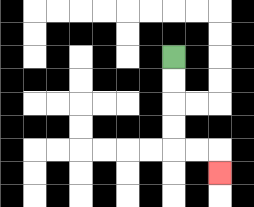{'start': '[7, 2]', 'end': '[9, 7]', 'path_directions': 'D,D,D,D,R,R,D', 'path_coordinates': '[[7, 2], [7, 3], [7, 4], [7, 5], [7, 6], [8, 6], [9, 6], [9, 7]]'}